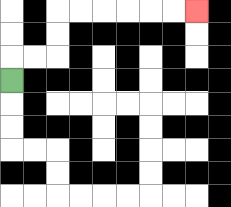{'start': '[0, 3]', 'end': '[8, 0]', 'path_directions': 'U,R,R,U,U,R,R,R,R,R,R', 'path_coordinates': '[[0, 3], [0, 2], [1, 2], [2, 2], [2, 1], [2, 0], [3, 0], [4, 0], [5, 0], [6, 0], [7, 0], [8, 0]]'}